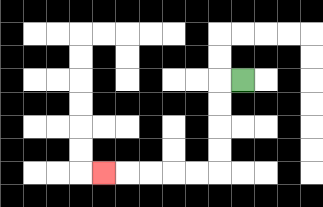{'start': '[10, 3]', 'end': '[4, 7]', 'path_directions': 'L,D,D,D,D,L,L,L,L,L', 'path_coordinates': '[[10, 3], [9, 3], [9, 4], [9, 5], [9, 6], [9, 7], [8, 7], [7, 7], [6, 7], [5, 7], [4, 7]]'}